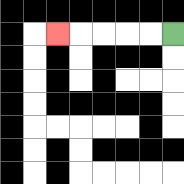{'start': '[7, 1]', 'end': '[2, 1]', 'path_directions': 'L,L,L,L,L', 'path_coordinates': '[[7, 1], [6, 1], [5, 1], [4, 1], [3, 1], [2, 1]]'}